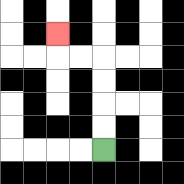{'start': '[4, 6]', 'end': '[2, 1]', 'path_directions': 'U,U,U,U,L,L,U', 'path_coordinates': '[[4, 6], [4, 5], [4, 4], [4, 3], [4, 2], [3, 2], [2, 2], [2, 1]]'}